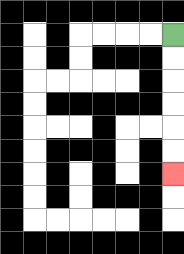{'start': '[7, 1]', 'end': '[7, 7]', 'path_directions': 'D,D,D,D,D,D', 'path_coordinates': '[[7, 1], [7, 2], [7, 3], [7, 4], [7, 5], [7, 6], [7, 7]]'}